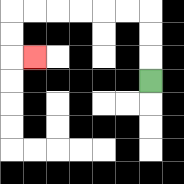{'start': '[6, 3]', 'end': '[1, 2]', 'path_directions': 'U,U,U,L,L,L,L,L,L,D,D,R', 'path_coordinates': '[[6, 3], [6, 2], [6, 1], [6, 0], [5, 0], [4, 0], [3, 0], [2, 0], [1, 0], [0, 0], [0, 1], [0, 2], [1, 2]]'}